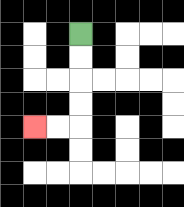{'start': '[3, 1]', 'end': '[1, 5]', 'path_directions': 'D,D,D,D,L,L', 'path_coordinates': '[[3, 1], [3, 2], [3, 3], [3, 4], [3, 5], [2, 5], [1, 5]]'}